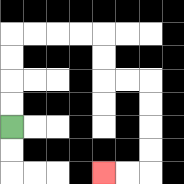{'start': '[0, 5]', 'end': '[4, 7]', 'path_directions': 'U,U,U,U,R,R,R,R,D,D,R,R,D,D,D,D,L,L', 'path_coordinates': '[[0, 5], [0, 4], [0, 3], [0, 2], [0, 1], [1, 1], [2, 1], [3, 1], [4, 1], [4, 2], [4, 3], [5, 3], [6, 3], [6, 4], [6, 5], [6, 6], [6, 7], [5, 7], [4, 7]]'}